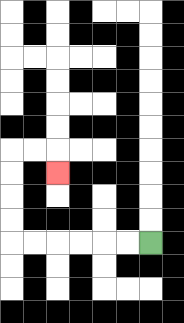{'start': '[6, 10]', 'end': '[2, 7]', 'path_directions': 'L,L,L,L,L,L,U,U,U,U,R,R,D', 'path_coordinates': '[[6, 10], [5, 10], [4, 10], [3, 10], [2, 10], [1, 10], [0, 10], [0, 9], [0, 8], [0, 7], [0, 6], [1, 6], [2, 6], [2, 7]]'}